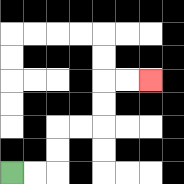{'start': '[0, 7]', 'end': '[6, 3]', 'path_directions': 'R,R,U,U,R,R,U,U,R,R', 'path_coordinates': '[[0, 7], [1, 7], [2, 7], [2, 6], [2, 5], [3, 5], [4, 5], [4, 4], [4, 3], [5, 3], [6, 3]]'}